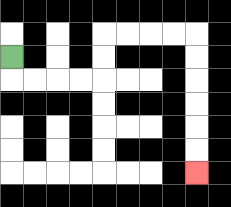{'start': '[0, 2]', 'end': '[8, 7]', 'path_directions': 'D,R,R,R,R,U,U,R,R,R,R,D,D,D,D,D,D', 'path_coordinates': '[[0, 2], [0, 3], [1, 3], [2, 3], [3, 3], [4, 3], [4, 2], [4, 1], [5, 1], [6, 1], [7, 1], [8, 1], [8, 2], [8, 3], [8, 4], [8, 5], [8, 6], [8, 7]]'}